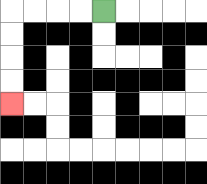{'start': '[4, 0]', 'end': '[0, 4]', 'path_directions': 'L,L,L,L,D,D,D,D', 'path_coordinates': '[[4, 0], [3, 0], [2, 0], [1, 0], [0, 0], [0, 1], [0, 2], [0, 3], [0, 4]]'}